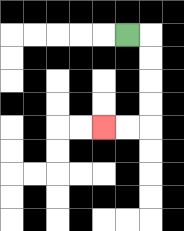{'start': '[5, 1]', 'end': '[4, 5]', 'path_directions': 'R,D,D,D,D,L,L', 'path_coordinates': '[[5, 1], [6, 1], [6, 2], [6, 3], [6, 4], [6, 5], [5, 5], [4, 5]]'}